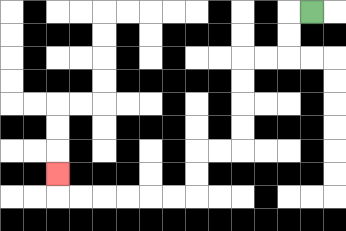{'start': '[13, 0]', 'end': '[2, 7]', 'path_directions': 'L,D,D,L,L,D,D,D,D,L,L,D,D,L,L,L,L,L,L,U', 'path_coordinates': '[[13, 0], [12, 0], [12, 1], [12, 2], [11, 2], [10, 2], [10, 3], [10, 4], [10, 5], [10, 6], [9, 6], [8, 6], [8, 7], [8, 8], [7, 8], [6, 8], [5, 8], [4, 8], [3, 8], [2, 8], [2, 7]]'}